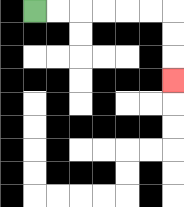{'start': '[1, 0]', 'end': '[7, 3]', 'path_directions': 'R,R,R,R,R,R,D,D,D', 'path_coordinates': '[[1, 0], [2, 0], [3, 0], [4, 0], [5, 0], [6, 0], [7, 0], [7, 1], [7, 2], [7, 3]]'}